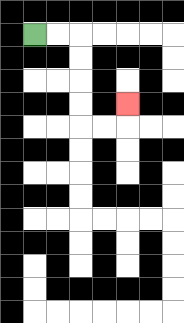{'start': '[1, 1]', 'end': '[5, 4]', 'path_directions': 'R,R,D,D,D,D,R,R,U', 'path_coordinates': '[[1, 1], [2, 1], [3, 1], [3, 2], [3, 3], [3, 4], [3, 5], [4, 5], [5, 5], [5, 4]]'}